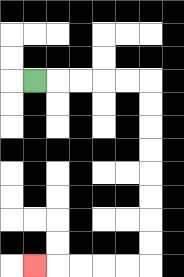{'start': '[1, 3]', 'end': '[1, 11]', 'path_directions': 'R,R,R,R,R,D,D,D,D,D,D,D,D,L,L,L,L,L', 'path_coordinates': '[[1, 3], [2, 3], [3, 3], [4, 3], [5, 3], [6, 3], [6, 4], [6, 5], [6, 6], [6, 7], [6, 8], [6, 9], [6, 10], [6, 11], [5, 11], [4, 11], [3, 11], [2, 11], [1, 11]]'}